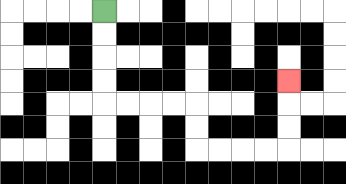{'start': '[4, 0]', 'end': '[12, 3]', 'path_directions': 'D,D,D,D,R,R,R,R,D,D,R,R,R,R,U,U,U', 'path_coordinates': '[[4, 0], [4, 1], [4, 2], [4, 3], [4, 4], [5, 4], [6, 4], [7, 4], [8, 4], [8, 5], [8, 6], [9, 6], [10, 6], [11, 6], [12, 6], [12, 5], [12, 4], [12, 3]]'}